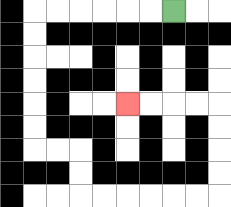{'start': '[7, 0]', 'end': '[5, 4]', 'path_directions': 'L,L,L,L,L,L,D,D,D,D,D,D,R,R,D,D,R,R,R,R,R,R,U,U,U,U,L,L,L,L', 'path_coordinates': '[[7, 0], [6, 0], [5, 0], [4, 0], [3, 0], [2, 0], [1, 0], [1, 1], [1, 2], [1, 3], [1, 4], [1, 5], [1, 6], [2, 6], [3, 6], [3, 7], [3, 8], [4, 8], [5, 8], [6, 8], [7, 8], [8, 8], [9, 8], [9, 7], [9, 6], [9, 5], [9, 4], [8, 4], [7, 4], [6, 4], [5, 4]]'}